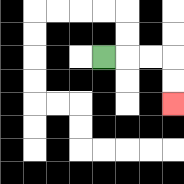{'start': '[4, 2]', 'end': '[7, 4]', 'path_directions': 'R,R,R,D,D', 'path_coordinates': '[[4, 2], [5, 2], [6, 2], [7, 2], [7, 3], [7, 4]]'}